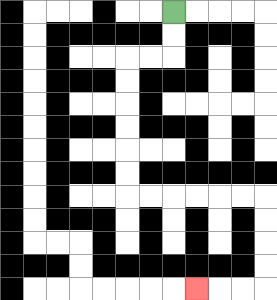{'start': '[7, 0]', 'end': '[8, 12]', 'path_directions': 'D,D,L,L,D,D,D,D,D,D,R,R,R,R,R,R,D,D,D,D,L,L,L', 'path_coordinates': '[[7, 0], [7, 1], [7, 2], [6, 2], [5, 2], [5, 3], [5, 4], [5, 5], [5, 6], [5, 7], [5, 8], [6, 8], [7, 8], [8, 8], [9, 8], [10, 8], [11, 8], [11, 9], [11, 10], [11, 11], [11, 12], [10, 12], [9, 12], [8, 12]]'}